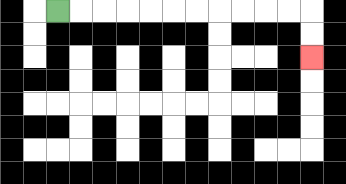{'start': '[2, 0]', 'end': '[13, 2]', 'path_directions': 'R,R,R,R,R,R,R,R,R,R,R,D,D', 'path_coordinates': '[[2, 0], [3, 0], [4, 0], [5, 0], [6, 0], [7, 0], [8, 0], [9, 0], [10, 0], [11, 0], [12, 0], [13, 0], [13, 1], [13, 2]]'}